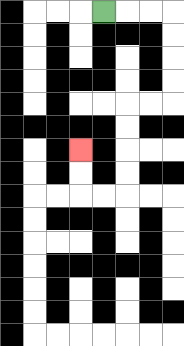{'start': '[4, 0]', 'end': '[3, 6]', 'path_directions': 'R,R,R,D,D,D,D,L,L,D,D,D,D,L,L,U,U', 'path_coordinates': '[[4, 0], [5, 0], [6, 0], [7, 0], [7, 1], [7, 2], [7, 3], [7, 4], [6, 4], [5, 4], [5, 5], [5, 6], [5, 7], [5, 8], [4, 8], [3, 8], [3, 7], [3, 6]]'}